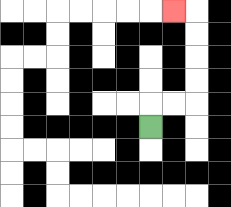{'start': '[6, 5]', 'end': '[7, 0]', 'path_directions': 'U,R,R,U,U,U,U,L', 'path_coordinates': '[[6, 5], [6, 4], [7, 4], [8, 4], [8, 3], [8, 2], [8, 1], [8, 0], [7, 0]]'}